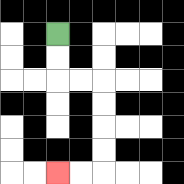{'start': '[2, 1]', 'end': '[2, 7]', 'path_directions': 'D,D,R,R,D,D,D,D,L,L', 'path_coordinates': '[[2, 1], [2, 2], [2, 3], [3, 3], [4, 3], [4, 4], [4, 5], [4, 6], [4, 7], [3, 7], [2, 7]]'}